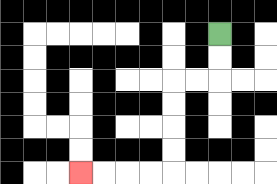{'start': '[9, 1]', 'end': '[3, 7]', 'path_directions': 'D,D,L,L,D,D,D,D,L,L,L,L', 'path_coordinates': '[[9, 1], [9, 2], [9, 3], [8, 3], [7, 3], [7, 4], [7, 5], [7, 6], [7, 7], [6, 7], [5, 7], [4, 7], [3, 7]]'}